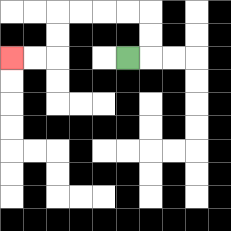{'start': '[5, 2]', 'end': '[0, 2]', 'path_directions': 'R,U,U,L,L,L,L,D,D,L,L', 'path_coordinates': '[[5, 2], [6, 2], [6, 1], [6, 0], [5, 0], [4, 0], [3, 0], [2, 0], [2, 1], [2, 2], [1, 2], [0, 2]]'}